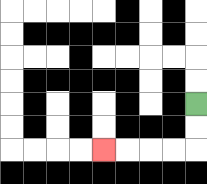{'start': '[8, 4]', 'end': '[4, 6]', 'path_directions': 'D,D,L,L,L,L', 'path_coordinates': '[[8, 4], [8, 5], [8, 6], [7, 6], [6, 6], [5, 6], [4, 6]]'}